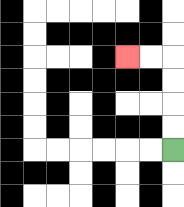{'start': '[7, 6]', 'end': '[5, 2]', 'path_directions': 'U,U,U,U,L,L', 'path_coordinates': '[[7, 6], [7, 5], [7, 4], [7, 3], [7, 2], [6, 2], [5, 2]]'}